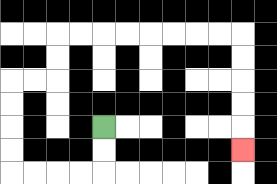{'start': '[4, 5]', 'end': '[10, 6]', 'path_directions': 'D,D,L,L,L,L,U,U,U,U,R,R,U,U,R,R,R,R,R,R,R,R,D,D,D,D,D', 'path_coordinates': '[[4, 5], [4, 6], [4, 7], [3, 7], [2, 7], [1, 7], [0, 7], [0, 6], [0, 5], [0, 4], [0, 3], [1, 3], [2, 3], [2, 2], [2, 1], [3, 1], [4, 1], [5, 1], [6, 1], [7, 1], [8, 1], [9, 1], [10, 1], [10, 2], [10, 3], [10, 4], [10, 5], [10, 6]]'}